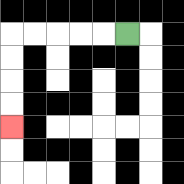{'start': '[5, 1]', 'end': '[0, 5]', 'path_directions': 'L,L,L,L,L,D,D,D,D', 'path_coordinates': '[[5, 1], [4, 1], [3, 1], [2, 1], [1, 1], [0, 1], [0, 2], [0, 3], [0, 4], [0, 5]]'}